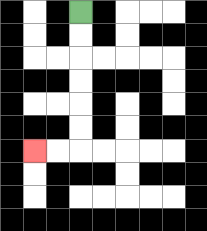{'start': '[3, 0]', 'end': '[1, 6]', 'path_directions': 'D,D,D,D,D,D,L,L', 'path_coordinates': '[[3, 0], [3, 1], [3, 2], [3, 3], [3, 4], [3, 5], [3, 6], [2, 6], [1, 6]]'}